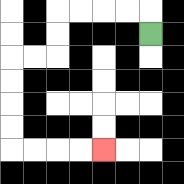{'start': '[6, 1]', 'end': '[4, 6]', 'path_directions': 'U,L,L,L,L,D,D,L,L,D,D,D,D,R,R,R,R', 'path_coordinates': '[[6, 1], [6, 0], [5, 0], [4, 0], [3, 0], [2, 0], [2, 1], [2, 2], [1, 2], [0, 2], [0, 3], [0, 4], [0, 5], [0, 6], [1, 6], [2, 6], [3, 6], [4, 6]]'}